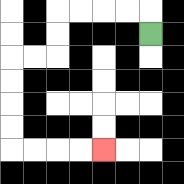{'start': '[6, 1]', 'end': '[4, 6]', 'path_directions': 'U,L,L,L,L,D,D,L,L,D,D,D,D,R,R,R,R', 'path_coordinates': '[[6, 1], [6, 0], [5, 0], [4, 0], [3, 0], [2, 0], [2, 1], [2, 2], [1, 2], [0, 2], [0, 3], [0, 4], [0, 5], [0, 6], [1, 6], [2, 6], [3, 6], [4, 6]]'}